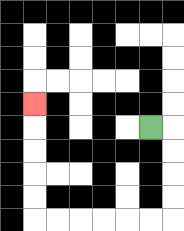{'start': '[6, 5]', 'end': '[1, 4]', 'path_directions': 'R,D,D,D,D,L,L,L,L,L,L,U,U,U,U,U', 'path_coordinates': '[[6, 5], [7, 5], [7, 6], [7, 7], [7, 8], [7, 9], [6, 9], [5, 9], [4, 9], [3, 9], [2, 9], [1, 9], [1, 8], [1, 7], [1, 6], [1, 5], [1, 4]]'}